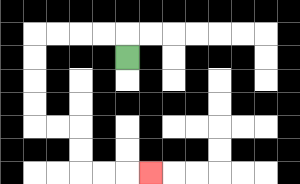{'start': '[5, 2]', 'end': '[6, 7]', 'path_directions': 'U,L,L,L,L,D,D,D,D,R,R,D,D,R,R,R', 'path_coordinates': '[[5, 2], [5, 1], [4, 1], [3, 1], [2, 1], [1, 1], [1, 2], [1, 3], [1, 4], [1, 5], [2, 5], [3, 5], [3, 6], [3, 7], [4, 7], [5, 7], [6, 7]]'}